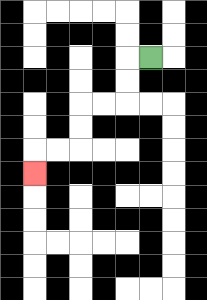{'start': '[6, 2]', 'end': '[1, 7]', 'path_directions': 'L,D,D,L,L,D,D,L,L,D', 'path_coordinates': '[[6, 2], [5, 2], [5, 3], [5, 4], [4, 4], [3, 4], [3, 5], [3, 6], [2, 6], [1, 6], [1, 7]]'}